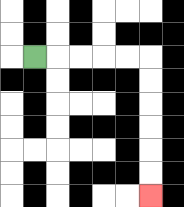{'start': '[1, 2]', 'end': '[6, 8]', 'path_directions': 'R,R,R,R,R,D,D,D,D,D,D', 'path_coordinates': '[[1, 2], [2, 2], [3, 2], [4, 2], [5, 2], [6, 2], [6, 3], [6, 4], [6, 5], [6, 6], [6, 7], [6, 8]]'}